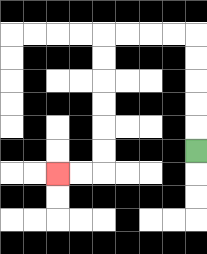{'start': '[8, 6]', 'end': '[2, 7]', 'path_directions': 'U,U,U,U,U,L,L,L,L,D,D,D,D,D,D,L,L', 'path_coordinates': '[[8, 6], [8, 5], [8, 4], [8, 3], [8, 2], [8, 1], [7, 1], [6, 1], [5, 1], [4, 1], [4, 2], [4, 3], [4, 4], [4, 5], [4, 6], [4, 7], [3, 7], [2, 7]]'}